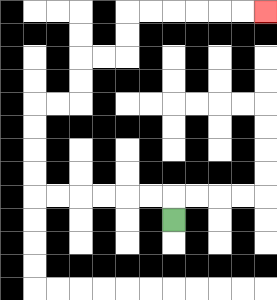{'start': '[7, 9]', 'end': '[11, 0]', 'path_directions': 'U,L,L,L,L,L,L,U,U,U,U,R,R,U,U,R,R,U,U,R,R,R,R,R,R', 'path_coordinates': '[[7, 9], [7, 8], [6, 8], [5, 8], [4, 8], [3, 8], [2, 8], [1, 8], [1, 7], [1, 6], [1, 5], [1, 4], [2, 4], [3, 4], [3, 3], [3, 2], [4, 2], [5, 2], [5, 1], [5, 0], [6, 0], [7, 0], [8, 0], [9, 0], [10, 0], [11, 0]]'}